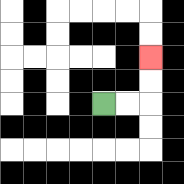{'start': '[4, 4]', 'end': '[6, 2]', 'path_directions': 'R,R,U,U', 'path_coordinates': '[[4, 4], [5, 4], [6, 4], [6, 3], [6, 2]]'}